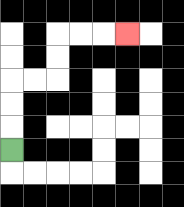{'start': '[0, 6]', 'end': '[5, 1]', 'path_directions': 'U,U,U,R,R,U,U,R,R,R', 'path_coordinates': '[[0, 6], [0, 5], [0, 4], [0, 3], [1, 3], [2, 3], [2, 2], [2, 1], [3, 1], [4, 1], [5, 1]]'}